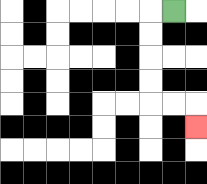{'start': '[7, 0]', 'end': '[8, 5]', 'path_directions': 'L,D,D,D,D,R,R,D', 'path_coordinates': '[[7, 0], [6, 0], [6, 1], [6, 2], [6, 3], [6, 4], [7, 4], [8, 4], [8, 5]]'}